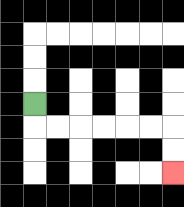{'start': '[1, 4]', 'end': '[7, 7]', 'path_directions': 'D,R,R,R,R,R,R,D,D', 'path_coordinates': '[[1, 4], [1, 5], [2, 5], [3, 5], [4, 5], [5, 5], [6, 5], [7, 5], [7, 6], [7, 7]]'}